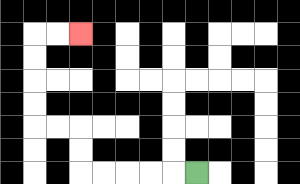{'start': '[8, 7]', 'end': '[3, 1]', 'path_directions': 'L,L,L,L,L,U,U,L,L,U,U,U,U,R,R', 'path_coordinates': '[[8, 7], [7, 7], [6, 7], [5, 7], [4, 7], [3, 7], [3, 6], [3, 5], [2, 5], [1, 5], [1, 4], [1, 3], [1, 2], [1, 1], [2, 1], [3, 1]]'}